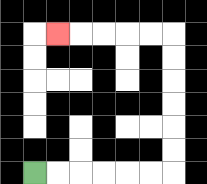{'start': '[1, 7]', 'end': '[2, 1]', 'path_directions': 'R,R,R,R,R,R,U,U,U,U,U,U,L,L,L,L,L', 'path_coordinates': '[[1, 7], [2, 7], [3, 7], [4, 7], [5, 7], [6, 7], [7, 7], [7, 6], [7, 5], [7, 4], [7, 3], [7, 2], [7, 1], [6, 1], [5, 1], [4, 1], [3, 1], [2, 1]]'}